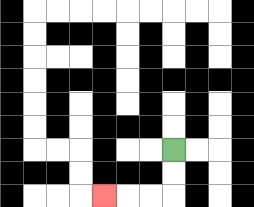{'start': '[7, 6]', 'end': '[4, 8]', 'path_directions': 'D,D,L,L,L', 'path_coordinates': '[[7, 6], [7, 7], [7, 8], [6, 8], [5, 8], [4, 8]]'}